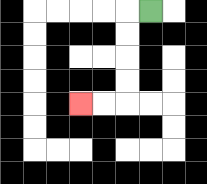{'start': '[6, 0]', 'end': '[3, 4]', 'path_directions': 'L,D,D,D,D,L,L', 'path_coordinates': '[[6, 0], [5, 0], [5, 1], [5, 2], [5, 3], [5, 4], [4, 4], [3, 4]]'}